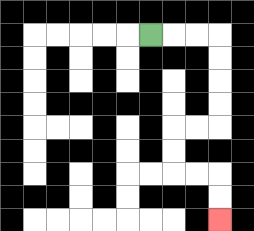{'start': '[6, 1]', 'end': '[9, 9]', 'path_directions': 'R,R,R,D,D,D,D,L,L,D,D,R,R,D,D', 'path_coordinates': '[[6, 1], [7, 1], [8, 1], [9, 1], [9, 2], [9, 3], [9, 4], [9, 5], [8, 5], [7, 5], [7, 6], [7, 7], [8, 7], [9, 7], [9, 8], [9, 9]]'}